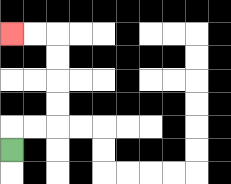{'start': '[0, 6]', 'end': '[0, 1]', 'path_directions': 'U,R,R,U,U,U,U,L,L', 'path_coordinates': '[[0, 6], [0, 5], [1, 5], [2, 5], [2, 4], [2, 3], [2, 2], [2, 1], [1, 1], [0, 1]]'}